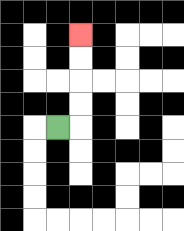{'start': '[2, 5]', 'end': '[3, 1]', 'path_directions': 'R,U,U,U,U', 'path_coordinates': '[[2, 5], [3, 5], [3, 4], [3, 3], [3, 2], [3, 1]]'}